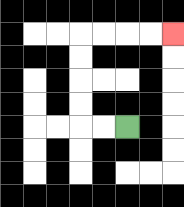{'start': '[5, 5]', 'end': '[7, 1]', 'path_directions': 'L,L,U,U,U,U,R,R,R,R', 'path_coordinates': '[[5, 5], [4, 5], [3, 5], [3, 4], [3, 3], [3, 2], [3, 1], [4, 1], [5, 1], [6, 1], [7, 1]]'}